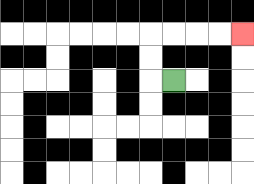{'start': '[7, 3]', 'end': '[10, 1]', 'path_directions': 'L,U,U,R,R,R,R', 'path_coordinates': '[[7, 3], [6, 3], [6, 2], [6, 1], [7, 1], [8, 1], [9, 1], [10, 1]]'}